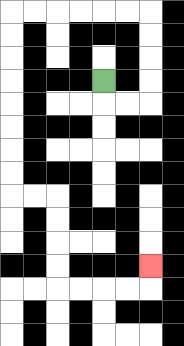{'start': '[4, 3]', 'end': '[6, 11]', 'path_directions': 'D,R,R,U,U,U,U,L,L,L,L,L,L,D,D,D,D,D,D,D,D,R,R,D,D,D,D,R,R,R,R,U', 'path_coordinates': '[[4, 3], [4, 4], [5, 4], [6, 4], [6, 3], [6, 2], [6, 1], [6, 0], [5, 0], [4, 0], [3, 0], [2, 0], [1, 0], [0, 0], [0, 1], [0, 2], [0, 3], [0, 4], [0, 5], [0, 6], [0, 7], [0, 8], [1, 8], [2, 8], [2, 9], [2, 10], [2, 11], [2, 12], [3, 12], [4, 12], [5, 12], [6, 12], [6, 11]]'}